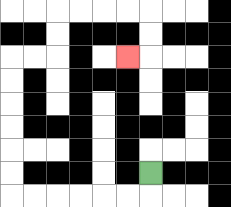{'start': '[6, 7]', 'end': '[5, 2]', 'path_directions': 'D,L,L,L,L,L,L,U,U,U,U,U,U,R,R,U,U,R,R,R,R,D,D,L', 'path_coordinates': '[[6, 7], [6, 8], [5, 8], [4, 8], [3, 8], [2, 8], [1, 8], [0, 8], [0, 7], [0, 6], [0, 5], [0, 4], [0, 3], [0, 2], [1, 2], [2, 2], [2, 1], [2, 0], [3, 0], [4, 0], [5, 0], [6, 0], [6, 1], [6, 2], [5, 2]]'}